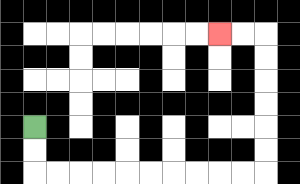{'start': '[1, 5]', 'end': '[9, 1]', 'path_directions': 'D,D,R,R,R,R,R,R,R,R,R,R,U,U,U,U,U,U,L,L', 'path_coordinates': '[[1, 5], [1, 6], [1, 7], [2, 7], [3, 7], [4, 7], [5, 7], [6, 7], [7, 7], [8, 7], [9, 7], [10, 7], [11, 7], [11, 6], [11, 5], [11, 4], [11, 3], [11, 2], [11, 1], [10, 1], [9, 1]]'}